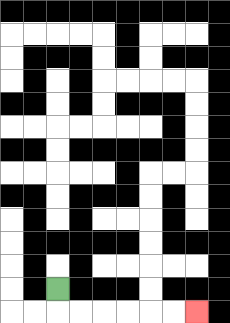{'start': '[2, 12]', 'end': '[8, 13]', 'path_directions': 'D,R,R,R,R,R,R', 'path_coordinates': '[[2, 12], [2, 13], [3, 13], [4, 13], [5, 13], [6, 13], [7, 13], [8, 13]]'}